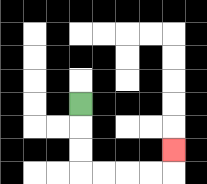{'start': '[3, 4]', 'end': '[7, 6]', 'path_directions': 'D,D,D,R,R,R,R,U', 'path_coordinates': '[[3, 4], [3, 5], [3, 6], [3, 7], [4, 7], [5, 7], [6, 7], [7, 7], [7, 6]]'}